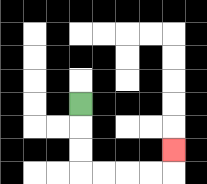{'start': '[3, 4]', 'end': '[7, 6]', 'path_directions': 'D,D,D,R,R,R,R,U', 'path_coordinates': '[[3, 4], [3, 5], [3, 6], [3, 7], [4, 7], [5, 7], [6, 7], [7, 7], [7, 6]]'}